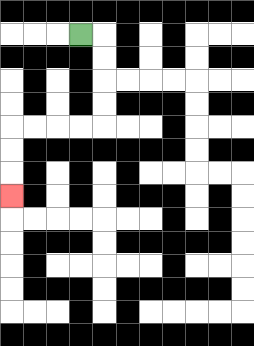{'start': '[3, 1]', 'end': '[0, 8]', 'path_directions': 'R,D,D,D,D,L,L,L,L,D,D,D', 'path_coordinates': '[[3, 1], [4, 1], [4, 2], [4, 3], [4, 4], [4, 5], [3, 5], [2, 5], [1, 5], [0, 5], [0, 6], [0, 7], [0, 8]]'}